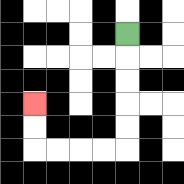{'start': '[5, 1]', 'end': '[1, 4]', 'path_directions': 'D,D,D,D,D,L,L,L,L,U,U', 'path_coordinates': '[[5, 1], [5, 2], [5, 3], [5, 4], [5, 5], [5, 6], [4, 6], [3, 6], [2, 6], [1, 6], [1, 5], [1, 4]]'}